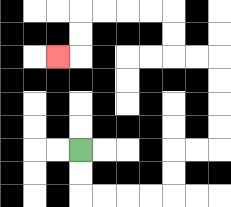{'start': '[3, 6]', 'end': '[2, 2]', 'path_directions': 'D,D,R,R,R,R,U,U,R,R,U,U,U,U,L,L,U,U,L,L,L,L,D,D,L', 'path_coordinates': '[[3, 6], [3, 7], [3, 8], [4, 8], [5, 8], [6, 8], [7, 8], [7, 7], [7, 6], [8, 6], [9, 6], [9, 5], [9, 4], [9, 3], [9, 2], [8, 2], [7, 2], [7, 1], [7, 0], [6, 0], [5, 0], [4, 0], [3, 0], [3, 1], [3, 2], [2, 2]]'}